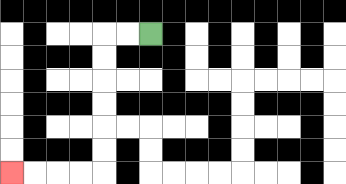{'start': '[6, 1]', 'end': '[0, 7]', 'path_directions': 'L,L,D,D,D,D,D,D,L,L,L,L', 'path_coordinates': '[[6, 1], [5, 1], [4, 1], [4, 2], [4, 3], [4, 4], [4, 5], [4, 6], [4, 7], [3, 7], [2, 7], [1, 7], [0, 7]]'}